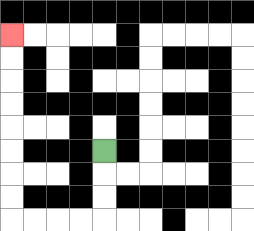{'start': '[4, 6]', 'end': '[0, 1]', 'path_directions': 'D,D,D,L,L,L,L,U,U,U,U,U,U,U,U', 'path_coordinates': '[[4, 6], [4, 7], [4, 8], [4, 9], [3, 9], [2, 9], [1, 9], [0, 9], [0, 8], [0, 7], [0, 6], [0, 5], [0, 4], [0, 3], [0, 2], [0, 1]]'}